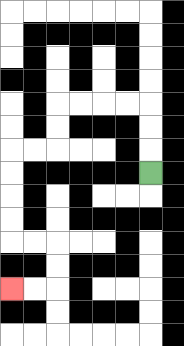{'start': '[6, 7]', 'end': '[0, 12]', 'path_directions': 'U,U,U,L,L,L,L,D,D,L,L,D,D,D,D,R,R,D,D,L,L', 'path_coordinates': '[[6, 7], [6, 6], [6, 5], [6, 4], [5, 4], [4, 4], [3, 4], [2, 4], [2, 5], [2, 6], [1, 6], [0, 6], [0, 7], [0, 8], [0, 9], [0, 10], [1, 10], [2, 10], [2, 11], [2, 12], [1, 12], [0, 12]]'}